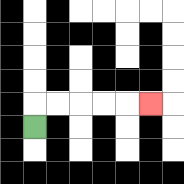{'start': '[1, 5]', 'end': '[6, 4]', 'path_directions': 'U,R,R,R,R,R', 'path_coordinates': '[[1, 5], [1, 4], [2, 4], [3, 4], [4, 4], [5, 4], [6, 4]]'}